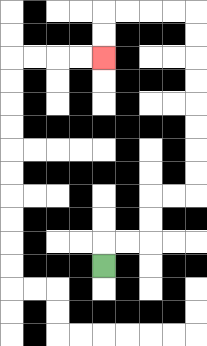{'start': '[4, 11]', 'end': '[4, 2]', 'path_directions': 'U,R,R,U,U,R,R,U,U,U,U,U,U,U,U,L,L,L,L,D,D', 'path_coordinates': '[[4, 11], [4, 10], [5, 10], [6, 10], [6, 9], [6, 8], [7, 8], [8, 8], [8, 7], [8, 6], [8, 5], [8, 4], [8, 3], [8, 2], [8, 1], [8, 0], [7, 0], [6, 0], [5, 0], [4, 0], [4, 1], [4, 2]]'}